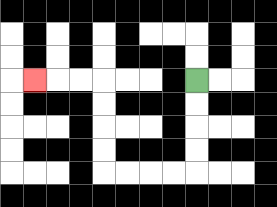{'start': '[8, 3]', 'end': '[1, 3]', 'path_directions': 'D,D,D,D,L,L,L,L,U,U,U,U,L,L,L', 'path_coordinates': '[[8, 3], [8, 4], [8, 5], [8, 6], [8, 7], [7, 7], [6, 7], [5, 7], [4, 7], [4, 6], [4, 5], [4, 4], [4, 3], [3, 3], [2, 3], [1, 3]]'}